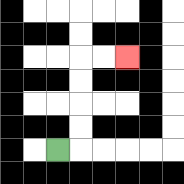{'start': '[2, 6]', 'end': '[5, 2]', 'path_directions': 'R,U,U,U,U,R,R', 'path_coordinates': '[[2, 6], [3, 6], [3, 5], [3, 4], [3, 3], [3, 2], [4, 2], [5, 2]]'}